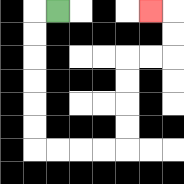{'start': '[2, 0]', 'end': '[6, 0]', 'path_directions': 'L,D,D,D,D,D,D,R,R,R,R,U,U,U,U,R,R,U,U,L', 'path_coordinates': '[[2, 0], [1, 0], [1, 1], [1, 2], [1, 3], [1, 4], [1, 5], [1, 6], [2, 6], [3, 6], [4, 6], [5, 6], [5, 5], [5, 4], [5, 3], [5, 2], [6, 2], [7, 2], [7, 1], [7, 0], [6, 0]]'}